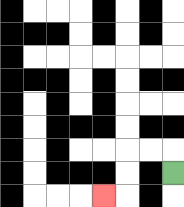{'start': '[7, 7]', 'end': '[4, 8]', 'path_directions': 'U,L,L,D,D,L', 'path_coordinates': '[[7, 7], [7, 6], [6, 6], [5, 6], [5, 7], [5, 8], [4, 8]]'}